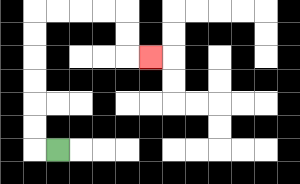{'start': '[2, 6]', 'end': '[6, 2]', 'path_directions': 'L,U,U,U,U,U,U,R,R,R,R,D,D,R', 'path_coordinates': '[[2, 6], [1, 6], [1, 5], [1, 4], [1, 3], [1, 2], [1, 1], [1, 0], [2, 0], [3, 0], [4, 0], [5, 0], [5, 1], [5, 2], [6, 2]]'}